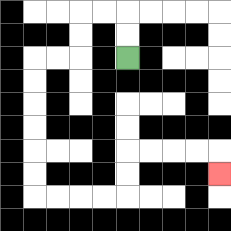{'start': '[5, 2]', 'end': '[9, 7]', 'path_directions': 'U,U,L,L,D,D,L,L,D,D,D,D,D,D,R,R,R,R,U,U,R,R,R,R,D', 'path_coordinates': '[[5, 2], [5, 1], [5, 0], [4, 0], [3, 0], [3, 1], [3, 2], [2, 2], [1, 2], [1, 3], [1, 4], [1, 5], [1, 6], [1, 7], [1, 8], [2, 8], [3, 8], [4, 8], [5, 8], [5, 7], [5, 6], [6, 6], [7, 6], [8, 6], [9, 6], [9, 7]]'}